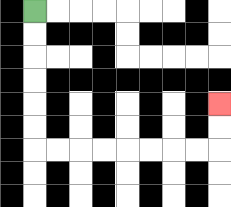{'start': '[1, 0]', 'end': '[9, 4]', 'path_directions': 'D,D,D,D,D,D,R,R,R,R,R,R,R,R,U,U', 'path_coordinates': '[[1, 0], [1, 1], [1, 2], [1, 3], [1, 4], [1, 5], [1, 6], [2, 6], [3, 6], [4, 6], [5, 6], [6, 6], [7, 6], [8, 6], [9, 6], [9, 5], [9, 4]]'}